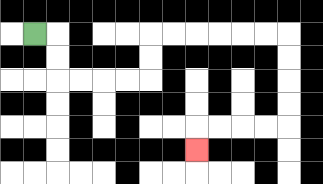{'start': '[1, 1]', 'end': '[8, 6]', 'path_directions': 'R,D,D,R,R,R,R,U,U,R,R,R,R,R,R,D,D,D,D,L,L,L,L,D', 'path_coordinates': '[[1, 1], [2, 1], [2, 2], [2, 3], [3, 3], [4, 3], [5, 3], [6, 3], [6, 2], [6, 1], [7, 1], [8, 1], [9, 1], [10, 1], [11, 1], [12, 1], [12, 2], [12, 3], [12, 4], [12, 5], [11, 5], [10, 5], [9, 5], [8, 5], [8, 6]]'}